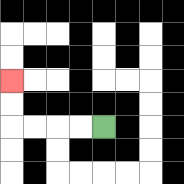{'start': '[4, 5]', 'end': '[0, 3]', 'path_directions': 'L,L,L,L,U,U', 'path_coordinates': '[[4, 5], [3, 5], [2, 5], [1, 5], [0, 5], [0, 4], [0, 3]]'}